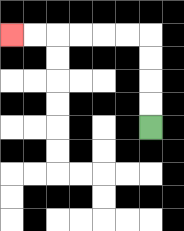{'start': '[6, 5]', 'end': '[0, 1]', 'path_directions': 'U,U,U,U,L,L,L,L,L,L', 'path_coordinates': '[[6, 5], [6, 4], [6, 3], [6, 2], [6, 1], [5, 1], [4, 1], [3, 1], [2, 1], [1, 1], [0, 1]]'}